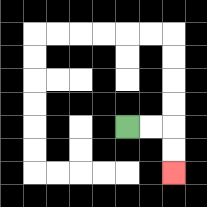{'start': '[5, 5]', 'end': '[7, 7]', 'path_directions': 'R,R,D,D', 'path_coordinates': '[[5, 5], [6, 5], [7, 5], [7, 6], [7, 7]]'}